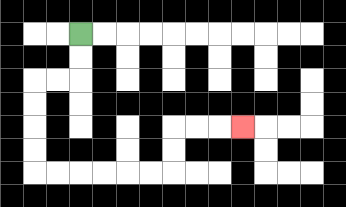{'start': '[3, 1]', 'end': '[10, 5]', 'path_directions': 'D,D,L,L,D,D,D,D,R,R,R,R,R,R,U,U,R,R,R', 'path_coordinates': '[[3, 1], [3, 2], [3, 3], [2, 3], [1, 3], [1, 4], [1, 5], [1, 6], [1, 7], [2, 7], [3, 7], [4, 7], [5, 7], [6, 7], [7, 7], [7, 6], [7, 5], [8, 5], [9, 5], [10, 5]]'}